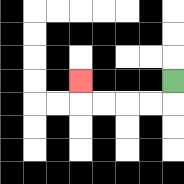{'start': '[7, 3]', 'end': '[3, 3]', 'path_directions': 'D,L,L,L,L,U', 'path_coordinates': '[[7, 3], [7, 4], [6, 4], [5, 4], [4, 4], [3, 4], [3, 3]]'}